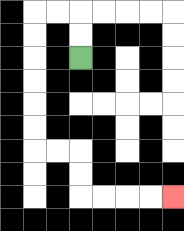{'start': '[3, 2]', 'end': '[7, 8]', 'path_directions': 'U,U,L,L,D,D,D,D,D,D,R,R,D,D,R,R,R,R', 'path_coordinates': '[[3, 2], [3, 1], [3, 0], [2, 0], [1, 0], [1, 1], [1, 2], [1, 3], [1, 4], [1, 5], [1, 6], [2, 6], [3, 6], [3, 7], [3, 8], [4, 8], [5, 8], [6, 8], [7, 8]]'}